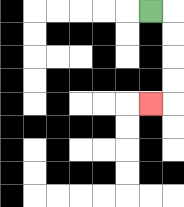{'start': '[6, 0]', 'end': '[6, 4]', 'path_directions': 'R,D,D,D,D,L', 'path_coordinates': '[[6, 0], [7, 0], [7, 1], [7, 2], [7, 3], [7, 4], [6, 4]]'}